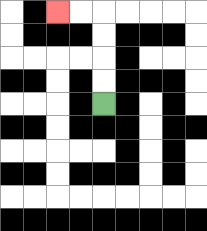{'start': '[4, 4]', 'end': '[2, 0]', 'path_directions': 'U,U,U,U,L,L', 'path_coordinates': '[[4, 4], [4, 3], [4, 2], [4, 1], [4, 0], [3, 0], [2, 0]]'}